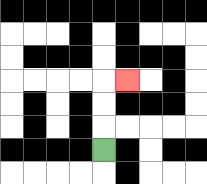{'start': '[4, 6]', 'end': '[5, 3]', 'path_directions': 'U,U,U,R', 'path_coordinates': '[[4, 6], [4, 5], [4, 4], [4, 3], [5, 3]]'}